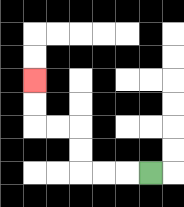{'start': '[6, 7]', 'end': '[1, 3]', 'path_directions': 'L,L,L,U,U,L,L,U,U', 'path_coordinates': '[[6, 7], [5, 7], [4, 7], [3, 7], [3, 6], [3, 5], [2, 5], [1, 5], [1, 4], [1, 3]]'}